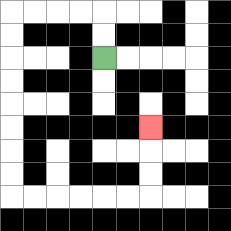{'start': '[4, 2]', 'end': '[6, 5]', 'path_directions': 'U,U,L,L,L,L,D,D,D,D,D,D,D,D,R,R,R,R,R,R,U,U,U', 'path_coordinates': '[[4, 2], [4, 1], [4, 0], [3, 0], [2, 0], [1, 0], [0, 0], [0, 1], [0, 2], [0, 3], [0, 4], [0, 5], [0, 6], [0, 7], [0, 8], [1, 8], [2, 8], [3, 8], [4, 8], [5, 8], [6, 8], [6, 7], [6, 6], [6, 5]]'}